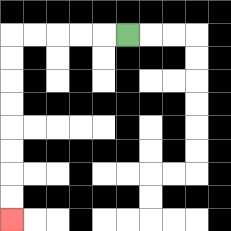{'start': '[5, 1]', 'end': '[0, 9]', 'path_directions': 'L,L,L,L,L,D,D,D,D,D,D,D,D', 'path_coordinates': '[[5, 1], [4, 1], [3, 1], [2, 1], [1, 1], [0, 1], [0, 2], [0, 3], [0, 4], [0, 5], [0, 6], [0, 7], [0, 8], [0, 9]]'}